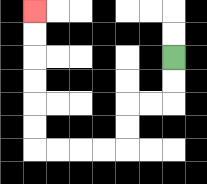{'start': '[7, 2]', 'end': '[1, 0]', 'path_directions': 'D,D,L,L,D,D,L,L,L,L,U,U,U,U,U,U', 'path_coordinates': '[[7, 2], [7, 3], [7, 4], [6, 4], [5, 4], [5, 5], [5, 6], [4, 6], [3, 6], [2, 6], [1, 6], [1, 5], [1, 4], [1, 3], [1, 2], [1, 1], [1, 0]]'}